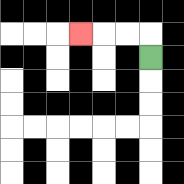{'start': '[6, 2]', 'end': '[3, 1]', 'path_directions': 'U,L,L,L', 'path_coordinates': '[[6, 2], [6, 1], [5, 1], [4, 1], [3, 1]]'}